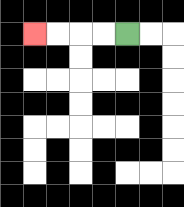{'start': '[5, 1]', 'end': '[1, 1]', 'path_directions': 'L,L,L,L', 'path_coordinates': '[[5, 1], [4, 1], [3, 1], [2, 1], [1, 1]]'}